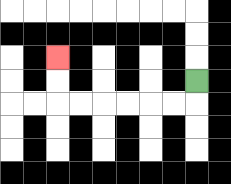{'start': '[8, 3]', 'end': '[2, 2]', 'path_directions': 'D,L,L,L,L,L,L,U,U', 'path_coordinates': '[[8, 3], [8, 4], [7, 4], [6, 4], [5, 4], [4, 4], [3, 4], [2, 4], [2, 3], [2, 2]]'}